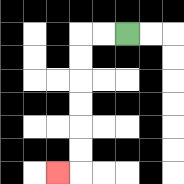{'start': '[5, 1]', 'end': '[2, 7]', 'path_directions': 'L,L,D,D,D,D,D,D,L', 'path_coordinates': '[[5, 1], [4, 1], [3, 1], [3, 2], [3, 3], [3, 4], [3, 5], [3, 6], [3, 7], [2, 7]]'}